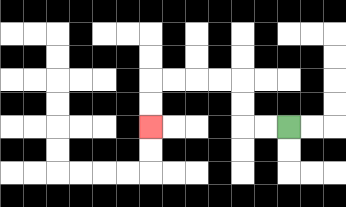{'start': '[12, 5]', 'end': '[6, 5]', 'path_directions': 'L,L,U,U,L,L,L,L,D,D', 'path_coordinates': '[[12, 5], [11, 5], [10, 5], [10, 4], [10, 3], [9, 3], [8, 3], [7, 3], [6, 3], [6, 4], [6, 5]]'}